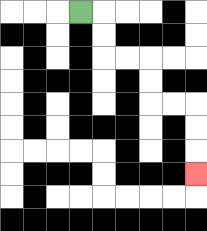{'start': '[3, 0]', 'end': '[8, 7]', 'path_directions': 'R,D,D,R,R,D,D,R,R,D,D,D', 'path_coordinates': '[[3, 0], [4, 0], [4, 1], [4, 2], [5, 2], [6, 2], [6, 3], [6, 4], [7, 4], [8, 4], [8, 5], [8, 6], [8, 7]]'}